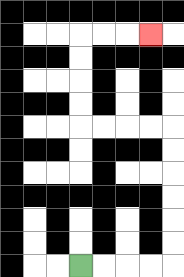{'start': '[3, 11]', 'end': '[6, 1]', 'path_directions': 'R,R,R,R,U,U,U,U,U,U,L,L,L,L,U,U,U,U,R,R,R', 'path_coordinates': '[[3, 11], [4, 11], [5, 11], [6, 11], [7, 11], [7, 10], [7, 9], [7, 8], [7, 7], [7, 6], [7, 5], [6, 5], [5, 5], [4, 5], [3, 5], [3, 4], [3, 3], [3, 2], [3, 1], [4, 1], [5, 1], [6, 1]]'}